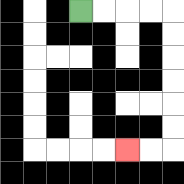{'start': '[3, 0]', 'end': '[5, 6]', 'path_directions': 'R,R,R,R,D,D,D,D,D,D,L,L', 'path_coordinates': '[[3, 0], [4, 0], [5, 0], [6, 0], [7, 0], [7, 1], [7, 2], [7, 3], [7, 4], [7, 5], [7, 6], [6, 6], [5, 6]]'}